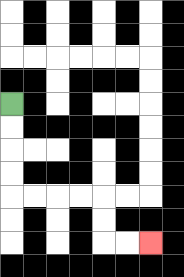{'start': '[0, 4]', 'end': '[6, 10]', 'path_directions': 'D,D,D,D,R,R,R,R,D,D,R,R', 'path_coordinates': '[[0, 4], [0, 5], [0, 6], [0, 7], [0, 8], [1, 8], [2, 8], [3, 8], [4, 8], [4, 9], [4, 10], [5, 10], [6, 10]]'}